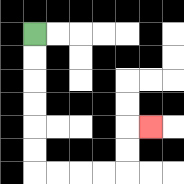{'start': '[1, 1]', 'end': '[6, 5]', 'path_directions': 'D,D,D,D,D,D,R,R,R,R,U,U,R', 'path_coordinates': '[[1, 1], [1, 2], [1, 3], [1, 4], [1, 5], [1, 6], [1, 7], [2, 7], [3, 7], [4, 7], [5, 7], [5, 6], [5, 5], [6, 5]]'}